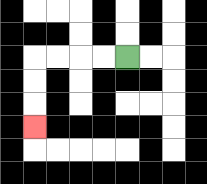{'start': '[5, 2]', 'end': '[1, 5]', 'path_directions': 'L,L,L,L,D,D,D', 'path_coordinates': '[[5, 2], [4, 2], [3, 2], [2, 2], [1, 2], [1, 3], [1, 4], [1, 5]]'}